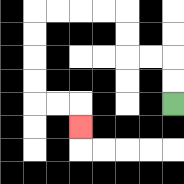{'start': '[7, 4]', 'end': '[3, 5]', 'path_directions': 'U,U,L,L,U,U,L,L,L,L,D,D,D,D,R,R,D', 'path_coordinates': '[[7, 4], [7, 3], [7, 2], [6, 2], [5, 2], [5, 1], [5, 0], [4, 0], [3, 0], [2, 0], [1, 0], [1, 1], [1, 2], [1, 3], [1, 4], [2, 4], [3, 4], [3, 5]]'}